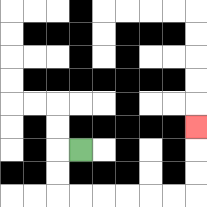{'start': '[3, 6]', 'end': '[8, 5]', 'path_directions': 'L,D,D,R,R,R,R,R,R,U,U,U', 'path_coordinates': '[[3, 6], [2, 6], [2, 7], [2, 8], [3, 8], [4, 8], [5, 8], [6, 8], [7, 8], [8, 8], [8, 7], [8, 6], [8, 5]]'}